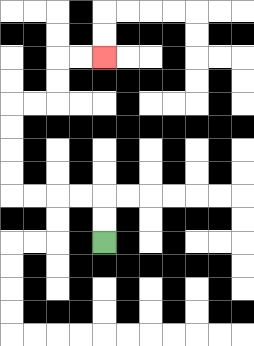{'start': '[4, 10]', 'end': '[4, 2]', 'path_directions': 'U,U,L,L,L,L,U,U,U,U,R,R,U,U,R,R', 'path_coordinates': '[[4, 10], [4, 9], [4, 8], [3, 8], [2, 8], [1, 8], [0, 8], [0, 7], [0, 6], [0, 5], [0, 4], [1, 4], [2, 4], [2, 3], [2, 2], [3, 2], [4, 2]]'}